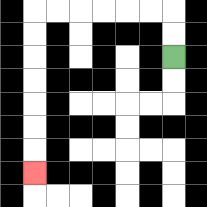{'start': '[7, 2]', 'end': '[1, 7]', 'path_directions': 'U,U,L,L,L,L,L,L,D,D,D,D,D,D,D', 'path_coordinates': '[[7, 2], [7, 1], [7, 0], [6, 0], [5, 0], [4, 0], [3, 0], [2, 0], [1, 0], [1, 1], [1, 2], [1, 3], [1, 4], [1, 5], [1, 6], [1, 7]]'}